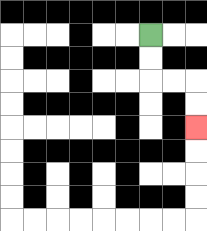{'start': '[6, 1]', 'end': '[8, 5]', 'path_directions': 'D,D,R,R,D,D', 'path_coordinates': '[[6, 1], [6, 2], [6, 3], [7, 3], [8, 3], [8, 4], [8, 5]]'}